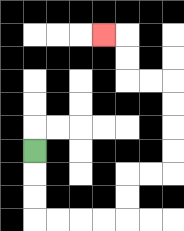{'start': '[1, 6]', 'end': '[4, 1]', 'path_directions': 'D,D,D,R,R,R,R,U,U,R,R,U,U,U,U,L,L,U,U,L', 'path_coordinates': '[[1, 6], [1, 7], [1, 8], [1, 9], [2, 9], [3, 9], [4, 9], [5, 9], [5, 8], [5, 7], [6, 7], [7, 7], [7, 6], [7, 5], [7, 4], [7, 3], [6, 3], [5, 3], [5, 2], [5, 1], [4, 1]]'}